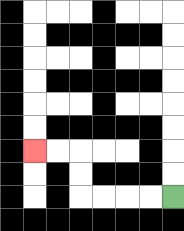{'start': '[7, 8]', 'end': '[1, 6]', 'path_directions': 'L,L,L,L,U,U,L,L', 'path_coordinates': '[[7, 8], [6, 8], [5, 8], [4, 8], [3, 8], [3, 7], [3, 6], [2, 6], [1, 6]]'}